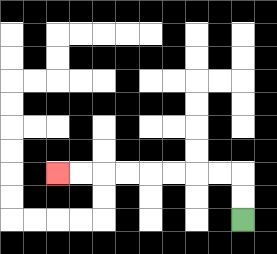{'start': '[10, 9]', 'end': '[2, 7]', 'path_directions': 'U,U,L,L,L,L,L,L,L,L', 'path_coordinates': '[[10, 9], [10, 8], [10, 7], [9, 7], [8, 7], [7, 7], [6, 7], [5, 7], [4, 7], [3, 7], [2, 7]]'}